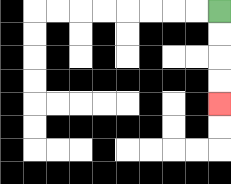{'start': '[9, 0]', 'end': '[9, 4]', 'path_directions': 'D,D,D,D', 'path_coordinates': '[[9, 0], [9, 1], [9, 2], [9, 3], [9, 4]]'}